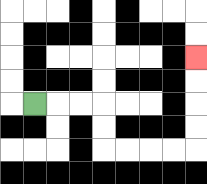{'start': '[1, 4]', 'end': '[8, 2]', 'path_directions': 'R,R,R,D,D,R,R,R,R,U,U,U,U', 'path_coordinates': '[[1, 4], [2, 4], [3, 4], [4, 4], [4, 5], [4, 6], [5, 6], [6, 6], [7, 6], [8, 6], [8, 5], [8, 4], [8, 3], [8, 2]]'}